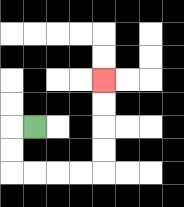{'start': '[1, 5]', 'end': '[4, 3]', 'path_directions': 'L,D,D,R,R,R,R,U,U,U,U', 'path_coordinates': '[[1, 5], [0, 5], [0, 6], [0, 7], [1, 7], [2, 7], [3, 7], [4, 7], [4, 6], [4, 5], [4, 4], [4, 3]]'}